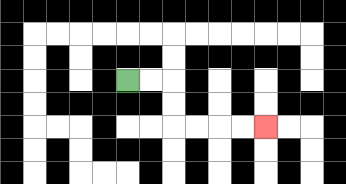{'start': '[5, 3]', 'end': '[11, 5]', 'path_directions': 'R,R,D,D,R,R,R,R', 'path_coordinates': '[[5, 3], [6, 3], [7, 3], [7, 4], [7, 5], [8, 5], [9, 5], [10, 5], [11, 5]]'}